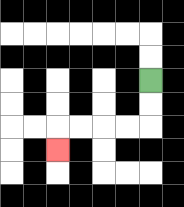{'start': '[6, 3]', 'end': '[2, 6]', 'path_directions': 'D,D,L,L,L,L,D', 'path_coordinates': '[[6, 3], [6, 4], [6, 5], [5, 5], [4, 5], [3, 5], [2, 5], [2, 6]]'}